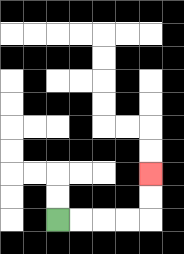{'start': '[2, 9]', 'end': '[6, 7]', 'path_directions': 'R,R,R,R,U,U', 'path_coordinates': '[[2, 9], [3, 9], [4, 9], [5, 9], [6, 9], [6, 8], [6, 7]]'}